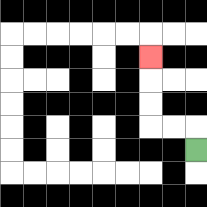{'start': '[8, 6]', 'end': '[6, 2]', 'path_directions': 'U,L,L,U,U,U', 'path_coordinates': '[[8, 6], [8, 5], [7, 5], [6, 5], [6, 4], [6, 3], [6, 2]]'}